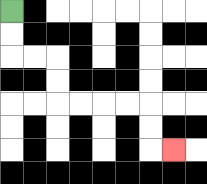{'start': '[0, 0]', 'end': '[7, 6]', 'path_directions': 'D,D,R,R,D,D,R,R,R,R,D,D,R', 'path_coordinates': '[[0, 0], [0, 1], [0, 2], [1, 2], [2, 2], [2, 3], [2, 4], [3, 4], [4, 4], [5, 4], [6, 4], [6, 5], [6, 6], [7, 6]]'}